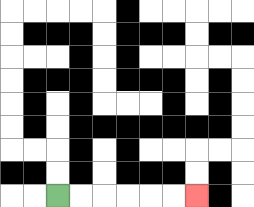{'start': '[2, 8]', 'end': '[8, 8]', 'path_directions': 'R,R,R,R,R,R', 'path_coordinates': '[[2, 8], [3, 8], [4, 8], [5, 8], [6, 8], [7, 8], [8, 8]]'}